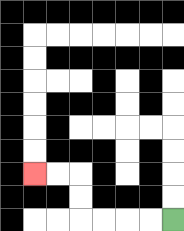{'start': '[7, 9]', 'end': '[1, 7]', 'path_directions': 'L,L,L,L,U,U,L,L', 'path_coordinates': '[[7, 9], [6, 9], [5, 9], [4, 9], [3, 9], [3, 8], [3, 7], [2, 7], [1, 7]]'}